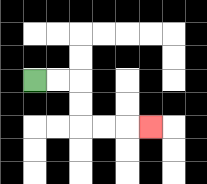{'start': '[1, 3]', 'end': '[6, 5]', 'path_directions': 'R,R,D,D,R,R,R', 'path_coordinates': '[[1, 3], [2, 3], [3, 3], [3, 4], [3, 5], [4, 5], [5, 5], [6, 5]]'}